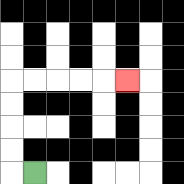{'start': '[1, 7]', 'end': '[5, 3]', 'path_directions': 'L,U,U,U,U,R,R,R,R,R', 'path_coordinates': '[[1, 7], [0, 7], [0, 6], [0, 5], [0, 4], [0, 3], [1, 3], [2, 3], [3, 3], [4, 3], [5, 3]]'}